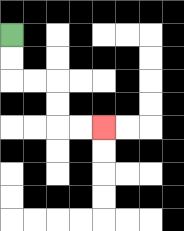{'start': '[0, 1]', 'end': '[4, 5]', 'path_directions': 'D,D,R,R,D,D,R,R', 'path_coordinates': '[[0, 1], [0, 2], [0, 3], [1, 3], [2, 3], [2, 4], [2, 5], [3, 5], [4, 5]]'}